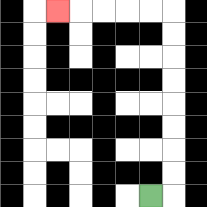{'start': '[6, 8]', 'end': '[2, 0]', 'path_directions': 'R,U,U,U,U,U,U,U,U,L,L,L,L,L', 'path_coordinates': '[[6, 8], [7, 8], [7, 7], [7, 6], [7, 5], [7, 4], [7, 3], [7, 2], [7, 1], [7, 0], [6, 0], [5, 0], [4, 0], [3, 0], [2, 0]]'}